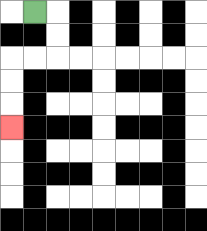{'start': '[1, 0]', 'end': '[0, 5]', 'path_directions': 'R,D,D,L,L,D,D,D', 'path_coordinates': '[[1, 0], [2, 0], [2, 1], [2, 2], [1, 2], [0, 2], [0, 3], [0, 4], [0, 5]]'}